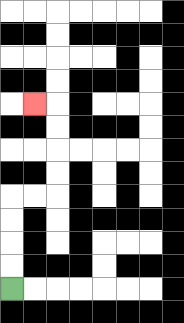{'start': '[0, 12]', 'end': '[1, 4]', 'path_directions': 'U,U,U,U,R,R,U,U,U,U,L', 'path_coordinates': '[[0, 12], [0, 11], [0, 10], [0, 9], [0, 8], [1, 8], [2, 8], [2, 7], [2, 6], [2, 5], [2, 4], [1, 4]]'}